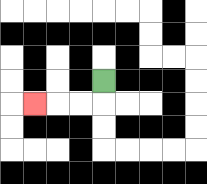{'start': '[4, 3]', 'end': '[1, 4]', 'path_directions': 'D,L,L,L', 'path_coordinates': '[[4, 3], [4, 4], [3, 4], [2, 4], [1, 4]]'}